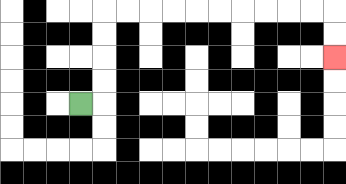{'start': '[3, 4]', 'end': '[14, 2]', 'path_directions': 'R,U,U,U,U,R,R,R,R,R,R,R,R,R,R,D,D', 'path_coordinates': '[[3, 4], [4, 4], [4, 3], [4, 2], [4, 1], [4, 0], [5, 0], [6, 0], [7, 0], [8, 0], [9, 0], [10, 0], [11, 0], [12, 0], [13, 0], [14, 0], [14, 1], [14, 2]]'}